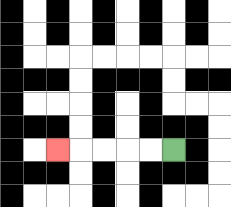{'start': '[7, 6]', 'end': '[2, 6]', 'path_directions': 'L,L,L,L,L', 'path_coordinates': '[[7, 6], [6, 6], [5, 6], [4, 6], [3, 6], [2, 6]]'}